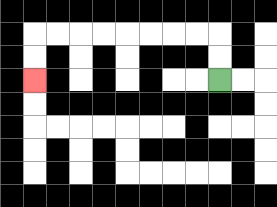{'start': '[9, 3]', 'end': '[1, 3]', 'path_directions': 'U,U,L,L,L,L,L,L,L,L,D,D', 'path_coordinates': '[[9, 3], [9, 2], [9, 1], [8, 1], [7, 1], [6, 1], [5, 1], [4, 1], [3, 1], [2, 1], [1, 1], [1, 2], [1, 3]]'}